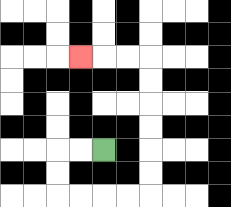{'start': '[4, 6]', 'end': '[3, 2]', 'path_directions': 'L,L,D,D,R,R,R,R,U,U,U,U,U,U,L,L,L', 'path_coordinates': '[[4, 6], [3, 6], [2, 6], [2, 7], [2, 8], [3, 8], [4, 8], [5, 8], [6, 8], [6, 7], [6, 6], [6, 5], [6, 4], [6, 3], [6, 2], [5, 2], [4, 2], [3, 2]]'}